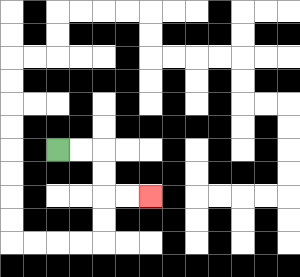{'start': '[2, 6]', 'end': '[6, 8]', 'path_directions': 'R,R,D,D,R,R', 'path_coordinates': '[[2, 6], [3, 6], [4, 6], [4, 7], [4, 8], [5, 8], [6, 8]]'}